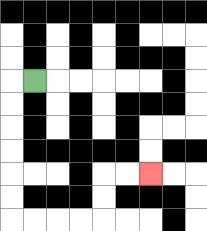{'start': '[1, 3]', 'end': '[6, 7]', 'path_directions': 'L,D,D,D,D,D,D,R,R,R,R,U,U,R,R', 'path_coordinates': '[[1, 3], [0, 3], [0, 4], [0, 5], [0, 6], [0, 7], [0, 8], [0, 9], [1, 9], [2, 9], [3, 9], [4, 9], [4, 8], [4, 7], [5, 7], [6, 7]]'}